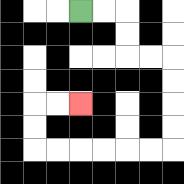{'start': '[3, 0]', 'end': '[3, 4]', 'path_directions': 'R,R,D,D,R,R,D,D,D,D,L,L,L,L,L,L,U,U,R,R', 'path_coordinates': '[[3, 0], [4, 0], [5, 0], [5, 1], [5, 2], [6, 2], [7, 2], [7, 3], [7, 4], [7, 5], [7, 6], [6, 6], [5, 6], [4, 6], [3, 6], [2, 6], [1, 6], [1, 5], [1, 4], [2, 4], [3, 4]]'}